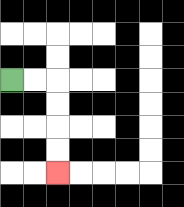{'start': '[0, 3]', 'end': '[2, 7]', 'path_directions': 'R,R,D,D,D,D', 'path_coordinates': '[[0, 3], [1, 3], [2, 3], [2, 4], [2, 5], [2, 6], [2, 7]]'}